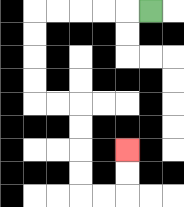{'start': '[6, 0]', 'end': '[5, 6]', 'path_directions': 'L,L,L,L,L,D,D,D,D,R,R,D,D,D,D,R,R,U,U', 'path_coordinates': '[[6, 0], [5, 0], [4, 0], [3, 0], [2, 0], [1, 0], [1, 1], [1, 2], [1, 3], [1, 4], [2, 4], [3, 4], [3, 5], [3, 6], [3, 7], [3, 8], [4, 8], [5, 8], [5, 7], [5, 6]]'}